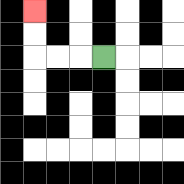{'start': '[4, 2]', 'end': '[1, 0]', 'path_directions': 'L,L,L,U,U', 'path_coordinates': '[[4, 2], [3, 2], [2, 2], [1, 2], [1, 1], [1, 0]]'}